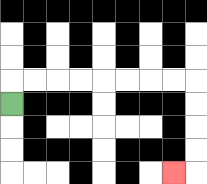{'start': '[0, 4]', 'end': '[7, 7]', 'path_directions': 'U,R,R,R,R,R,R,R,R,D,D,D,D,L', 'path_coordinates': '[[0, 4], [0, 3], [1, 3], [2, 3], [3, 3], [4, 3], [5, 3], [6, 3], [7, 3], [8, 3], [8, 4], [8, 5], [8, 6], [8, 7], [7, 7]]'}